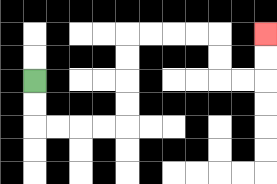{'start': '[1, 3]', 'end': '[11, 1]', 'path_directions': 'D,D,R,R,R,R,U,U,U,U,R,R,R,R,D,D,R,R,U,U', 'path_coordinates': '[[1, 3], [1, 4], [1, 5], [2, 5], [3, 5], [4, 5], [5, 5], [5, 4], [5, 3], [5, 2], [5, 1], [6, 1], [7, 1], [8, 1], [9, 1], [9, 2], [9, 3], [10, 3], [11, 3], [11, 2], [11, 1]]'}